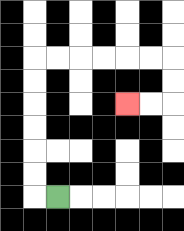{'start': '[2, 8]', 'end': '[5, 4]', 'path_directions': 'L,U,U,U,U,U,U,R,R,R,R,R,R,D,D,L,L', 'path_coordinates': '[[2, 8], [1, 8], [1, 7], [1, 6], [1, 5], [1, 4], [1, 3], [1, 2], [2, 2], [3, 2], [4, 2], [5, 2], [6, 2], [7, 2], [7, 3], [7, 4], [6, 4], [5, 4]]'}